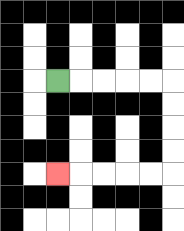{'start': '[2, 3]', 'end': '[2, 7]', 'path_directions': 'R,R,R,R,R,D,D,D,D,L,L,L,L,L', 'path_coordinates': '[[2, 3], [3, 3], [4, 3], [5, 3], [6, 3], [7, 3], [7, 4], [7, 5], [7, 6], [7, 7], [6, 7], [5, 7], [4, 7], [3, 7], [2, 7]]'}